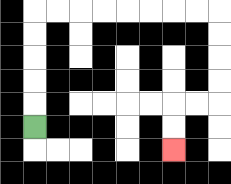{'start': '[1, 5]', 'end': '[7, 6]', 'path_directions': 'U,U,U,U,U,R,R,R,R,R,R,R,R,D,D,D,D,L,L,D,D', 'path_coordinates': '[[1, 5], [1, 4], [1, 3], [1, 2], [1, 1], [1, 0], [2, 0], [3, 0], [4, 0], [5, 0], [6, 0], [7, 0], [8, 0], [9, 0], [9, 1], [9, 2], [9, 3], [9, 4], [8, 4], [7, 4], [7, 5], [7, 6]]'}